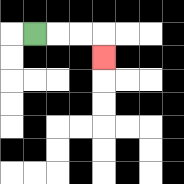{'start': '[1, 1]', 'end': '[4, 2]', 'path_directions': 'R,R,R,D', 'path_coordinates': '[[1, 1], [2, 1], [3, 1], [4, 1], [4, 2]]'}